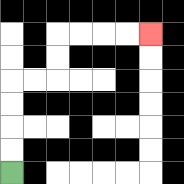{'start': '[0, 7]', 'end': '[6, 1]', 'path_directions': 'U,U,U,U,R,R,U,U,R,R,R,R', 'path_coordinates': '[[0, 7], [0, 6], [0, 5], [0, 4], [0, 3], [1, 3], [2, 3], [2, 2], [2, 1], [3, 1], [4, 1], [5, 1], [6, 1]]'}